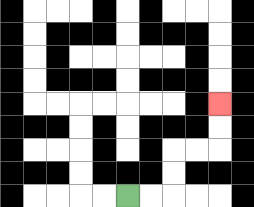{'start': '[5, 8]', 'end': '[9, 4]', 'path_directions': 'R,R,U,U,R,R,U,U', 'path_coordinates': '[[5, 8], [6, 8], [7, 8], [7, 7], [7, 6], [8, 6], [9, 6], [9, 5], [9, 4]]'}